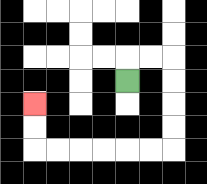{'start': '[5, 3]', 'end': '[1, 4]', 'path_directions': 'U,R,R,D,D,D,D,L,L,L,L,L,L,U,U', 'path_coordinates': '[[5, 3], [5, 2], [6, 2], [7, 2], [7, 3], [7, 4], [7, 5], [7, 6], [6, 6], [5, 6], [4, 6], [3, 6], [2, 6], [1, 6], [1, 5], [1, 4]]'}